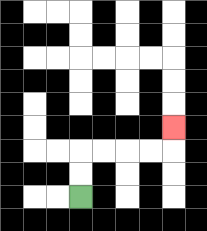{'start': '[3, 8]', 'end': '[7, 5]', 'path_directions': 'U,U,R,R,R,R,U', 'path_coordinates': '[[3, 8], [3, 7], [3, 6], [4, 6], [5, 6], [6, 6], [7, 6], [7, 5]]'}